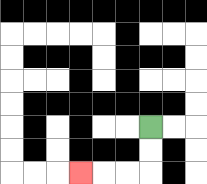{'start': '[6, 5]', 'end': '[3, 7]', 'path_directions': 'D,D,L,L,L', 'path_coordinates': '[[6, 5], [6, 6], [6, 7], [5, 7], [4, 7], [3, 7]]'}